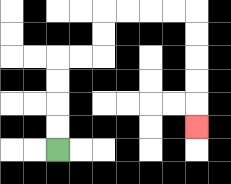{'start': '[2, 6]', 'end': '[8, 5]', 'path_directions': 'U,U,U,U,R,R,U,U,R,R,R,R,D,D,D,D,D', 'path_coordinates': '[[2, 6], [2, 5], [2, 4], [2, 3], [2, 2], [3, 2], [4, 2], [4, 1], [4, 0], [5, 0], [6, 0], [7, 0], [8, 0], [8, 1], [8, 2], [8, 3], [8, 4], [8, 5]]'}